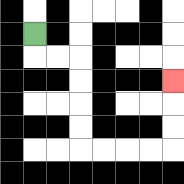{'start': '[1, 1]', 'end': '[7, 3]', 'path_directions': 'D,R,R,D,D,D,D,R,R,R,R,U,U,U', 'path_coordinates': '[[1, 1], [1, 2], [2, 2], [3, 2], [3, 3], [3, 4], [3, 5], [3, 6], [4, 6], [5, 6], [6, 6], [7, 6], [7, 5], [7, 4], [7, 3]]'}